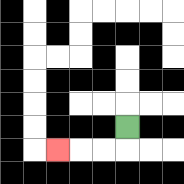{'start': '[5, 5]', 'end': '[2, 6]', 'path_directions': 'D,L,L,L', 'path_coordinates': '[[5, 5], [5, 6], [4, 6], [3, 6], [2, 6]]'}